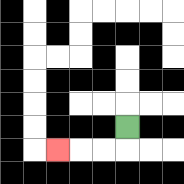{'start': '[5, 5]', 'end': '[2, 6]', 'path_directions': 'D,L,L,L', 'path_coordinates': '[[5, 5], [5, 6], [4, 6], [3, 6], [2, 6]]'}